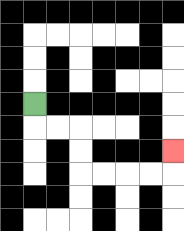{'start': '[1, 4]', 'end': '[7, 6]', 'path_directions': 'D,R,R,D,D,R,R,R,R,U', 'path_coordinates': '[[1, 4], [1, 5], [2, 5], [3, 5], [3, 6], [3, 7], [4, 7], [5, 7], [6, 7], [7, 7], [7, 6]]'}